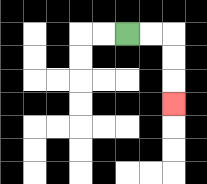{'start': '[5, 1]', 'end': '[7, 4]', 'path_directions': 'R,R,D,D,D', 'path_coordinates': '[[5, 1], [6, 1], [7, 1], [7, 2], [7, 3], [7, 4]]'}